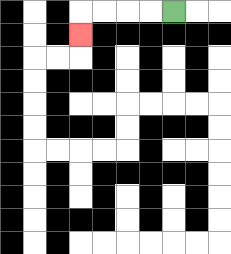{'start': '[7, 0]', 'end': '[3, 1]', 'path_directions': 'L,L,L,L,D', 'path_coordinates': '[[7, 0], [6, 0], [5, 0], [4, 0], [3, 0], [3, 1]]'}